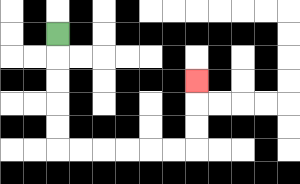{'start': '[2, 1]', 'end': '[8, 3]', 'path_directions': 'D,D,D,D,D,R,R,R,R,R,R,U,U,U', 'path_coordinates': '[[2, 1], [2, 2], [2, 3], [2, 4], [2, 5], [2, 6], [3, 6], [4, 6], [5, 6], [6, 6], [7, 6], [8, 6], [8, 5], [8, 4], [8, 3]]'}